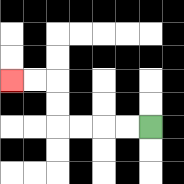{'start': '[6, 5]', 'end': '[0, 3]', 'path_directions': 'L,L,L,L,U,U,L,L', 'path_coordinates': '[[6, 5], [5, 5], [4, 5], [3, 5], [2, 5], [2, 4], [2, 3], [1, 3], [0, 3]]'}